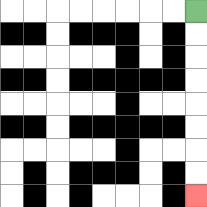{'start': '[8, 0]', 'end': '[8, 8]', 'path_directions': 'D,D,D,D,D,D,D,D', 'path_coordinates': '[[8, 0], [8, 1], [8, 2], [8, 3], [8, 4], [8, 5], [8, 6], [8, 7], [8, 8]]'}